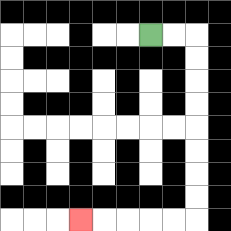{'start': '[6, 1]', 'end': '[3, 9]', 'path_directions': 'R,R,D,D,D,D,D,D,D,D,L,L,L,L,L', 'path_coordinates': '[[6, 1], [7, 1], [8, 1], [8, 2], [8, 3], [8, 4], [8, 5], [8, 6], [8, 7], [8, 8], [8, 9], [7, 9], [6, 9], [5, 9], [4, 9], [3, 9]]'}